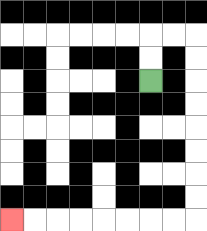{'start': '[6, 3]', 'end': '[0, 9]', 'path_directions': 'U,U,R,R,D,D,D,D,D,D,D,D,L,L,L,L,L,L,L,L', 'path_coordinates': '[[6, 3], [6, 2], [6, 1], [7, 1], [8, 1], [8, 2], [8, 3], [8, 4], [8, 5], [8, 6], [8, 7], [8, 8], [8, 9], [7, 9], [6, 9], [5, 9], [4, 9], [3, 9], [2, 9], [1, 9], [0, 9]]'}